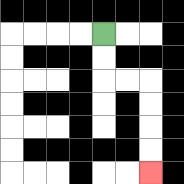{'start': '[4, 1]', 'end': '[6, 7]', 'path_directions': 'D,D,R,R,D,D,D,D', 'path_coordinates': '[[4, 1], [4, 2], [4, 3], [5, 3], [6, 3], [6, 4], [6, 5], [6, 6], [6, 7]]'}